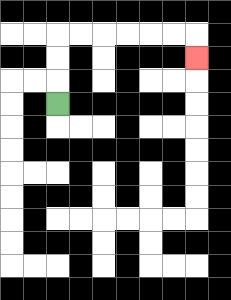{'start': '[2, 4]', 'end': '[8, 2]', 'path_directions': 'U,U,U,R,R,R,R,R,R,D', 'path_coordinates': '[[2, 4], [2, 3], [2, 2], [2, 1], [3, 1], [4, 1], [5, 1], [6, 1], [7, 1], [8, 1], [8, 2]]'}